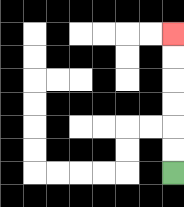{'start': '[7, 7]', 'end': '[7, 1]', 'path_directions': 'U,U,U,U,U,U', 'path_coordinates': '[[7, 7], [7, 6], [7, 5], [7, 4], [7, 3], [7, 2], [7, 1]]'}